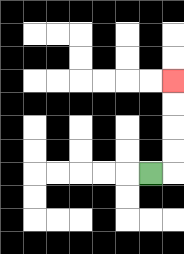{'start': '[6, 7]', 'end': '[7, 3]', 'path_directions': 'R,U,U,U,U', 'path_coordinates': '[[6, 7], [7, 7], [7, 6], [7, 5], [7, 4], [7, 3]]'}